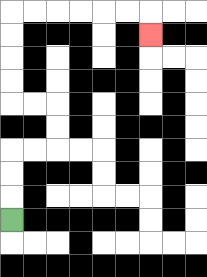{'start': '[0, 9]', 'end': '[6, 1]', 'path_directions': 'U,U,U,R,R,U,U,L,L,U,U,U,U,R,R,R,R,R,R,D', 'path_coordinates': '[[0, 9], [0, 8], [0, 7], [0, 6], [1, 6], [2, 6], [2, 5], [2, 4], [1, 4], [0, 4], [0, 3], [0, 2], [0, 1], [0, 0], [1, 0], [2, 0], [3, 0], [4, 0], [5, 0], [6, 0], [6, 1]]'}